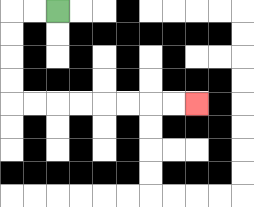{'start': '[2, 0]', 'end': '[8, 4]', 'path_directions': 'L,L,D,D,D,D,R,R,R,R,R,R,R,R', 'path_coordinates': '[[2, 0], [1, 0], [0, 0], [0, 1], [0, 2], [0, 3], [0, 4], [1, 4], [2, 4], [3, 4], [4, 4], [5, 4], [6, 4], [7, 4], [8, 4]]'}